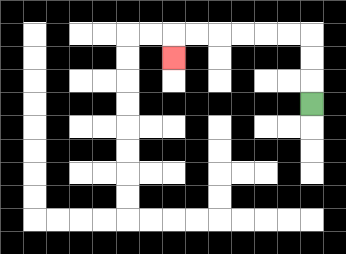{'start': '[13, 4]', 'end': '[7, 2]', 'path_directions': 'U,U,U,L,L,L,L,L,L,D', 'path_coordinates': '[[13, 4], [13, 3], [13, 2], [13, 1], [12, 1], [11, 1], [10, 1], [9, 1], [8, 1], [7, 1], [7, 2]]'}